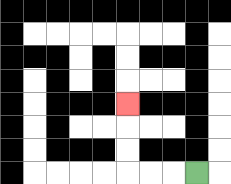{'start': '[8, 7]', 'end': '[5, 4]', 'path_directions': 'L,L,L,U,U,U', 'path_coordinates': '[[8, 7], [7, 7], [6, 7], [5, 7], [5, 6], [5, 5], [5, 4]]'}